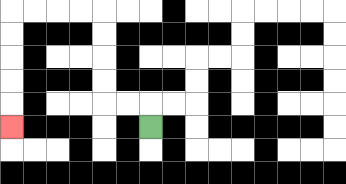{'start': '[6, 5]', 'end': '[0, 5]', 'path_directions': 'U,L,L,U,U,U,U,L,L,L,L,D,D,D,D,D', 'path_coordinates': '[[6, 5], [6, 4], [5, 4], [4, 4], [4, 3], [4, 2], [4, 1], [4, 0], [3, 0], [2, 0], [1, 0], [0, 0], [0, 1], [0, 2], [0, 3], [0, 4], [0, 5]]'}